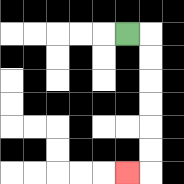{'start': '[5, 1]', 'end': '[5, 7]', 'path_directions': 'R,D,D,D,D,D,D,L', 'path_coordinates': '[[5, 1], [6, 1], [6, 2], [6, 3], [6, 4], [6, 5], [6, 6], [6, 7], [5, 7]]'}